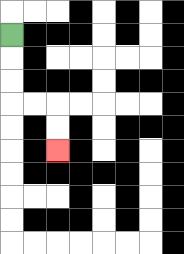{'start': '[0, 1]', 'end': '[2, 6]', 'path_directions': 'D,D,D,R,R,D,D', 'path_coordinates': '[[0, 1], [0, 2], [0, 3], [0, 4], [1, 4], [2, 4], [2, 5], [2, 6]]'}